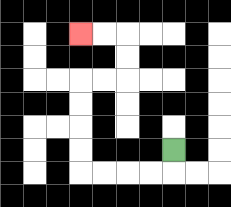{'start': '[7, 6]', 'end': '[3, 1]', 'path_directions': 'D,L,L,L,L,U,U,U,U,R,R,U,U,L,L', 'path_coordinates': '[[7, 6], [7, 7], [6, 7], [5, 7], [4, 7], [3, 7], [3, 6], [3, 5], [3, 4], [3, 3], [4, 3], [5, 3], [5, 2], [5, 1], [4, 1], [3, 1]]'}